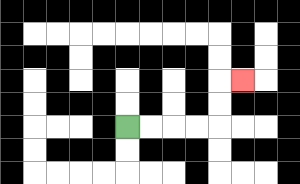{'start': '[5, 5]', 'end': '[10, 3]', 'path_directions': 'R,R,R,R,U,U,R', 'path_coordinates': '[[5, 5], [6, 5], [7, 5], [8, 5], [9, 5], [9, 4], [9, 3], [10, 3]]'}